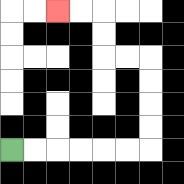{'start': '[0, 6]', 'end': '[2, 0]', 'path_directions': 'R,R,R,R,R,R,U,U,U,U,L,L,U,U,L,L', 'path_coordinates': '[[0, 6], [1, 6], [2, 6], [3, 6], [4, 6], [5, 6], [6, 6], [6, 5], [6, 4], [6, 3], [6, 2], [5, 2], [4, 2], [4, 1], [4, 0], [3, 0], [2, 0]]'}